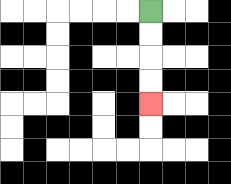{'start': '[6, 0]', 'end': '[6, 4]', 'path_directions': 'D,D,D,D', 'path_coordinates': '[[6, 0], [6, 1], [6, 2], [6, 3], [6, 4]]'}